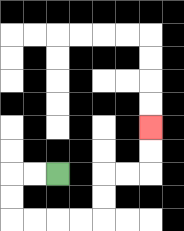{'start': '[2, 7]', 'end': '[6, 5]', 'path_directions': 'L,L,D,D,R,R,R,R,U,U,R,R,U,U', 'path_coordinates': '[[2, 7], [1, 7], [0, 7], [0, 8], [0, 9], [1, 9], [2, 9], [3, 9], [4, 9], [4, 8], [4, 7], [5, 7], [6, 7], [6, 6], [6, 5]]'}